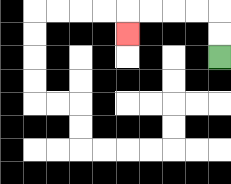{'start': '[9, 2]', 'end': '[5, 1]', 'path_directions': 'U,U,L,L,L,L,D', 'path_coordinates': '[[9, 2], [9, 1], [9, 0], [8, 0], [7, 0], [6, 0], [5, 0], [5, 1]]'}